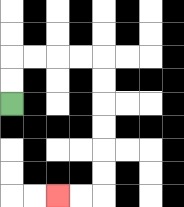{'start': '[0, 4]', 'end': '[2, 8]', 'path_directions': 'U,U,R,R,R,R,D,D,D,D,D,D,L,L', 'path_coordinates': '[[0, 4], [0, 3], [0, 2], [1, 2], [2, 2], [3, 2], [4, 2], [4, 3], [4, 4], [4, 5], [4, 6], [4, 7], [4, 8], [3, 8], [2, 8]]'}